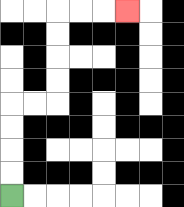{'start': '[0, 8]', 'end': '[5, 0]', 'path_directions': 'U,U,U,U,R,R,U,U,U,U,R,R,R', 'path_coordinates': '[[0, 8], [0, 7], [0, 6], [0, 5], [0, 4], [1, 4], [2, 4], [2, 3], [2, 2], [2, 1], [2, 0], [3, 0], [4, 0], [5, 0]]'}